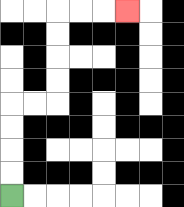{'start': '[0, 8]', 'end': '[5, 0]', 'path_directions': 'U,U,U,U,R,R,U,U,U,U,R,R,R', 'path_coordinates': '[[0, 8], [0, 7], [0, 6], [0, 5], [0, 4], [1, 4], [2, 4], [2, 3], [2, 2], [2, 1], [2, 0], [3, 0], [4, 0], [5, 0]]'}